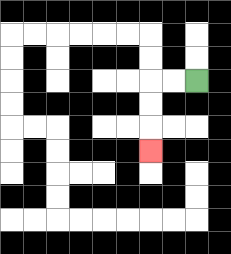{'start': '[8, 3]', 'end': '[6, 6]', 'path_directions': 'L,L,D,D,D', 'path_coordinates': '[[8, 3], [7, 3], [6, 3], [6, 4], [6, 5], [6, 6]]'}